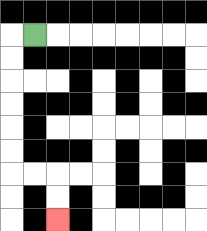{'start': '[1, 1]', 'end': '[2, 9]', 'path_directions': 'L,D,D,D,D,D,D,R,R,D,D', 'path_coordinates': '[[1, 1], [0, 1], [0, 2], [0, 3], [0, 4], [0, 5], [0, 6], [0, 7], [1, 7], [2, 7], [2, 8], [2, 9]]'}